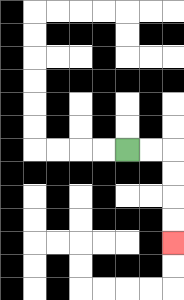{'start': '[5, 6]', 'end': '[7, 10]', 'path_directions': 'R,R,D,D,D,D', 'path_coordinates': '[[5, 6], [6, 6], [7, 6], [7, 7], [7, 8], [7, 9], [7, 10]]'}